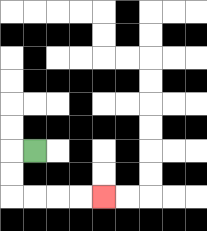{'start': '[1, 6]', 'end': '[4, 8]', 'path_directions': 'L,D,D,R,R,R,R', 'path_coordinates': '[[1, 6], [0, 6], [0, 7], [0, 8], [1, 8], [2, 8], [3, 8], [4, 8]]'}